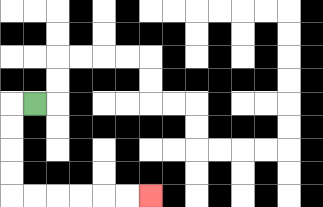{'start': '[1, 4]', 'end': '[6, 8]', 'path_directions': 'L,D,D,D,D,R,R,R,R,R,R', 'path_coordinates': '[[1, 4], [0, 4], [0, 5], [0, 6], [0, 7], [0, 8], [1, 8], [2, 8], [3, 8], [4, 8], [5, 8], [6, 8]]'}